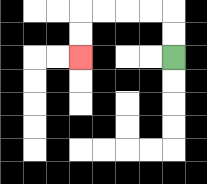{'start': '[7, 2]', 'end': '[3, 2]', 'path_directions': 'U,U,L,L,L,L,D,D', 'path_coordinates': '[[7, 2], [7, 1], [7, 0], [6, 0], [5, 0], [4, 0], [3, 0], [3, 1], [3, 2]]'}